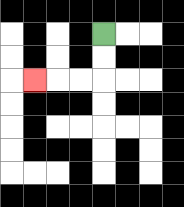{'start': '[4, 1]', 'end': '[1, 3]', 'path_directions': 'D,D,L,L,L', 'path_coordinates': '[[4, 1], [4, 2], [4, 3], [3, 3], [2, 3], [1, 3]]'}